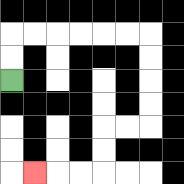{'start': '[0, 3]', 'end': '[1, 7]', 'path_directions': 'U,U,R,R,R,R,R,R,D,D,D,D,L,L,D,D,L,L,L', 'path_coordinates': '[[0, 3], [0, 2], [0, 1], [1, 1], [2, 1], [3, 1], [4, 1], [5, 1], [6, 1], [6, 2], [6, 3], [6, 4], [6, 5], [5, 5], [4, 5], [4, 6], [4, 7], [3, 7], [2, 7], [1, 7]]'}